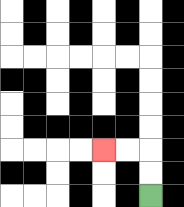{'start': '[6, 8]', 'end': '[4, 6]', 'path_directions': 'U,U,L,L', 'path_coordinates': '[[6, 8], [6, 7], [6, 6], [5, 6], [4, 6]]'}